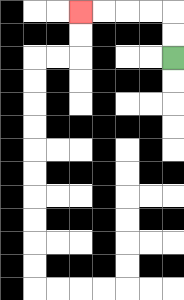{'start': '[7, 2]', 'end': '[3, 0]', 'path_directions': 'U,U,L,L,L,L', 'path_coordinates': '[[7, 2], [7, 1], [7, 0], [6, 0], [5, 0], [4, 0], [3, 0]]'}